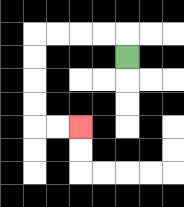{'start': '[5, 2]', 'end': '[3, 5]', 'path_directions': 'U,L,L,L,L,D,D,D,D,R,R', 'path_coordinates': '[[5, 2], [5, 1], [4, 1], [3, 1], [2, 1], [1, 1], [1, 2], [1, 3], [1, 4], [1, 5], [2, 5], [3, 5]]'}